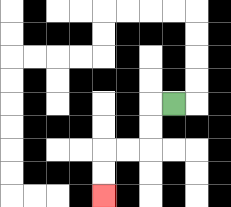{'start': '[7, 4]', 'end': '[4, 8]', 'path_directions': 'L,D,D,L,L,D,D', 'path_coordinates': '[[7, 4], [6, 4], [6, 5], [6, 6], [5, 6], [4, 6], [4, 7], [4, 8]]'}